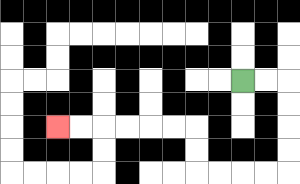{'start': '[10, 3]', 'end': '[2, 5]', 'path_directions': 'R,R,D,D,D,D,L,L,L,L,U,U,L,L,L,L,L,L', 'path_coordinates': '[[10, 3], [11, 3], [12, 3], [12, 4], [12, 5], [12, 6], [12, 7], [11, 7], [10, 7], [9, 7], [8, 7], [8, 6], [8, 5], [7, 5], [6, 5], [5, 5], [4, 5], [3, 5], [2, 5]]'}